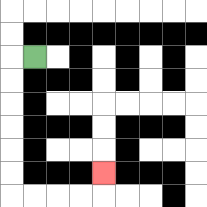{'start': '[1, 2]', 'end': '[4, 7]', 'path_directions': 'L,D,D,D,D,D,D,R,R,R,R,U', 'path_coordinates': '[[1, 2], [0, 2], [0, 3], [0, 4], [0, 5], [0, 6], [0, 7], [0, 8], [1, 8], [2, 8], [3, 8], [4, 8], [4, 7]]'}